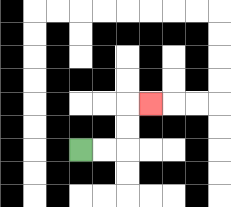{'start': '[3, 6]', 'end': '[6, 4]', 'path_directions': 'R,R,U,U,R', 'path_coordinates': '[[3, 6], [4, 6], [5, 6], [5, 5], [5, 4], [6, 4]]'}